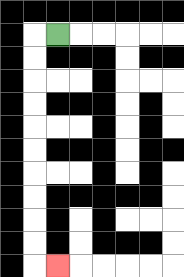{'start': '[2, 1]', 'end': '[2, 11]', 'path_directions': 'L,D,D,D,D,D,D,D,D,D,D,R', 'path_coordinates': '[[2, 1], [1, 1], [1, 2], [1, 3], [1, 4], [1, 5], [1, 6], [1, 7], [1, 8], [1, 9], [1, 10], [1, 11], [2, 11]]'}